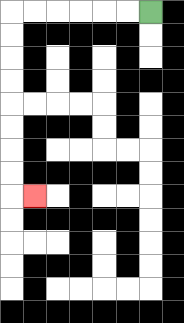{'start': '[6, 0]', 'end': '[1, 8]', 'path_directions': 'L,L,L,L,L,L,D,D,D,D,D,D,D,D,R', 'path_coordinates': '[[6, 0], [5, 0], [4, 0], [3, 0], [2, 0], [1, 0], [0, 0], [0, 1], [0, 2], [0, 3], [0, 4], [0, 5], [0, 6], [0, 7], [0, 8], [1, 8]]'}